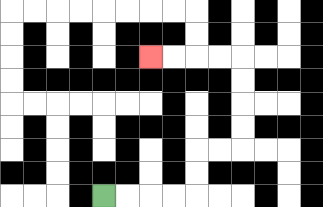{'start': '[4, 8]', 'end': '[6, 2]', 'path_directions': 'R,R,R,R,U,U,R,R,U,U,U,U,L,L,L,L', 'path_coordinates': '[[4, 8], [5, 8], [6, 8], [7, 8], [8, 8], [8, 7], [8, 6], [9, 6], [10, 6], [10, 5], [10, 4], [10, 3], [10, 2], [9, 2], [8, 2], [7, 2], [6, 2]]'}